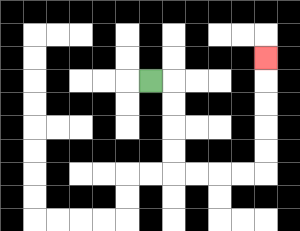{'start': '[6, 3]', 'end': '[11, 2]', 'path_directions': 'R,D,D,D,D,R,R,R,R,U,U,U,U,U', 'path_coordinates': '[[6, 3], [7, 3], [7, 4], [7, 5], [7, 6], [7, 7], [8, 7], [9, 7], [10, 7], [11, 7], [11, 6], [11, 5], [11, 4], [11, 3], [11, 2]]'}